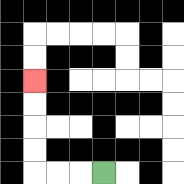{'start': '[4, 7]', 'end': '[1, 3]', 'path_directions': 'L,L,L,U,U,U,U', 'path_coordinates': '[[4, 7], [3, 7], [2, 7], [1, 7], [1, 6], [1, 5], [1, 4], [1, 3]]'}